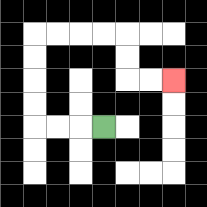{'start': '[4, 5]', 'end': '[7, 3]', 'path_directions': 'L,L,L,U,U,U,U,R,R,R,R,D,D,R,R', 'path_coordinates': '[[4, 5], [3, 5], [2, 5], [1, 5], [1, 4], [1, 3], [1, 2], [1, 1], [2, 1], [3, 1], [4, 1], [5, 1], [5, 2], [5, 3], [6, 3], [7, 3]]'}